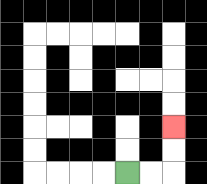{'start': '[5, 7]', 'end': '[7, 5]', 'path_directions': 'R,R,U,U', 'path_coordinates': '[[5, 7], [6, 7], [7, 7], [7, 6], [7, 5]]'}